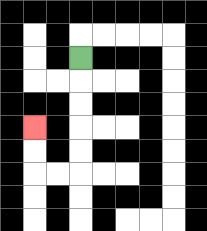{'start': '[3, 2]', 'end': '[1, 5]', 'path_directions': 'D,D,D,D,D,L,L,U,U', 'path_coordinates': '[[3, 2], [3, 3], [3, 4], [3, 5], [3, 6], [3, 7], [2, 7], [1, 7], [1, 6], [1, 5]]'}